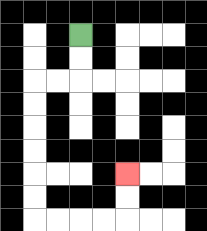{'start': '[3, 1]', 'end': '[5, 7]', 'path_directions': 'D,D,L,L,D,D,D,D,D,D,R,R,R,R,U,U', 'path_coordinates': '[[3, 1], [3, 2], [3, 3], [2, 3], [1, 3], [1, 4], [1, 5], [1, 6], [1, 7], [1, 8], [1, 9], [2, 9], [3, 9], [4, 9], [5, 9], [5, 8], [5, 7]]'}